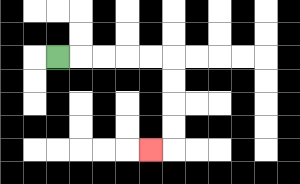{'start': '[2, 2]', 'end': '[6, 6]', 'path_directions': 'R,R,R,R,R,D,D,D,D,L', 'path_coordinates': '[[2, 2], [3, 2], [4, 2], [5, 2], [6, 2], [7, 2], [7, 3], [7, 4], [7, 5], [7, 6], [6, 6]]'}